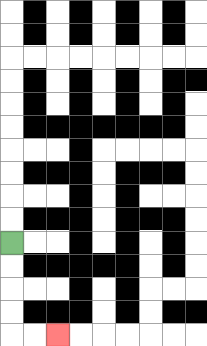{'start': '[0, 10]', 'end': '[2, 14]', 'path_directions': 'D,D,D,D,R,R', 'path_coordinates': '[[0, 10], [0, 11], [0, 12], [0, 13], [0, 14], [1, 14], [2, 14]]'}